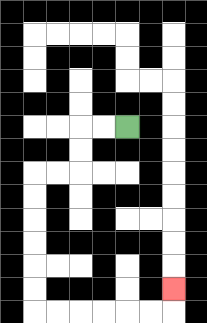{'start': '[5, 5]', 'end': '[7, 12]', 'path_directions': 'L,L,D,D,L,L,D,D,D,D,D,D,R,R,R,R,R,R,U', 'path_coordinates': '[[5, 5], [4, 5], [3, 5], [3, 6], [3, 7], [2, 7], [1, 7], [1, 8], [1, 9], [1, 10], [1, 11], [1, 12], [1, 13], [2, 13], [3, 13], [4, 13], [5, 13], [6, 13], [7, 13], [7, 12]]'}